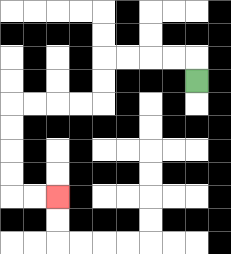{'start': '[8, 3]', 'end': '[2, 8]', 'path_directions': 'U,L,L,L,L,D,D,L,L,L,L,D,D,D,D,R,R', 'path_coordinates': '[[8, 3], [8, 2], [7, 2], [6, 2], [5, 2], [4, 2], [4, 3], [4, 4], [3, 4], [2, 4], [1, 4], [0, 4], [0, 5], [0, 6], [0, 7], [0, 8], [1, 8], [2, 8]]'}